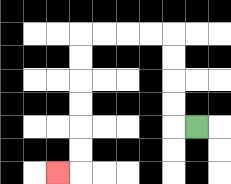{'start': '[8, 5]', 'end': '[2, 7]', 'path_directions': 'L,U,U,U,U,L,L,L,L,D,D,D,D,D,D,L', 'path_coordinates': '[[8, 5], [7, 5], [7, 4], [7, 3], [7, 2], [7, 1], [6, 1], [5, 1], [4, 1], [3, 1], [3, 2], [3, 3], [3, 4], [3, 5], [3, 6], [3, 7], [2, 7]]'}